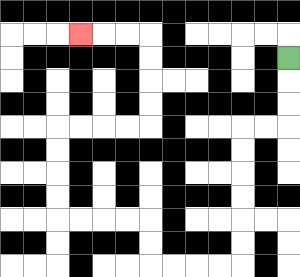{'start': '[12, 2]', 'end': '[3, 1]', 'path_directions': 'D,D,D,L,L,D,D,D,D,D,D,L,L,L,L,U,U,L,L,L,L,U,U,U,U,R,R,R,R,U,U,U,U,L,L,L', 'path_coordinates': '[[12, 2], [12, 3], [12, 4], [12, 5], [11, 5], [10, 5], [10, 6], [10, 7], [10, 8], [10, 9], [10, 10], [10, 11], [9, 11], [8, 11], [7, 11], [6, 11], [6, 10], [6, 9], [5, 9], [4, 9], [3, 9], [2, 9], [2, 8], [2, 7], [2, 6], [2, 5], [3, 5], [4, 5], [5, 5], [6, 5], [6, 4], [6, 3], [6, 2], [6, 1], [5, 1], [4, 1], [3, 1]]'}